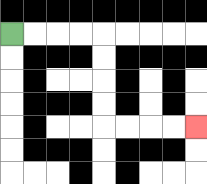{'start': '[0, 1]', 'end': '[8, 5]', 'path_directions': 'R,R,R,R,D,D,D,D,R,R,R,R', 'path_coordinates': '[[0, 1], [1, 1], [2, 1], [3, 1], [4, 1], [4, 2], [4, 3], [4, 4], [4, 5], [5, 5], [6, 5], [7, 5], [8, 5]]'}